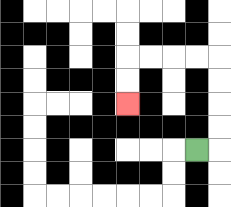{'start': '[8, 6]', 'end': '[5, 4]', 'path_directions': 'R,U,U,U,U,L,L,L,L,D,D', 'path_coordinates': '[[8, 6], [9, 6], [9, 5], [9, 4], [9, 3], [9, 2], [8, 2], [7, 2], [6, 2], [5, 2], [5, 3], [5, 4]]'}